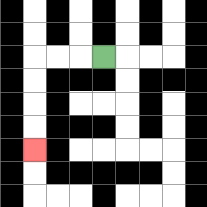{'start': '[4, 2]', 'end': '[1, 6]', 'path_directions': 'L,L,L,D,D,D,D', 'path_coordinates': '[[4, 2], [3, 2], [2, 2], [1, 2], [1, 3], [1, 4], [1, 5], [1, 6]]'}